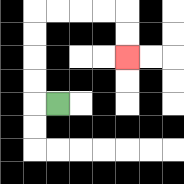{'start': '[2, 4]', 'end': '[5, 2]', 'path_directions': 'L,U,U,U,U,R,R,R,R,D,D', 'path_coordinates': '[[2, 4], [1, 4], [1, 3], [1, 2], [1, 1], [1, 0], [2, 0], [3, 0], [4, 0], [5, 0], [5, 1], [5, 2]]'}